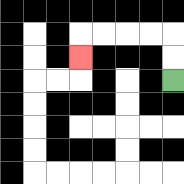{'start': '[7, 3]', 'end': '[3, 2]', 'path_directions': 'U,U,L,L,L,L,D', 'path_coordinates': '[[7, 3], [7, 2], [7, 1], [6, 1], [5, 1], [4, 1], [3, 1], [3, 2]]'}